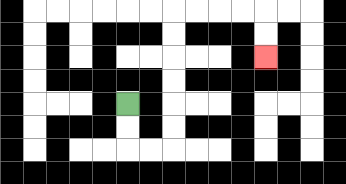{'start': '[5, 4]', 'end': '[11, 2]', 'path_directions': 'D,D,R,R,U,U,U,U,U,U,R,R,R,R,D,D', 'path_coordinates': '[[5, 4], [5, 5], [5, 6], [6, 6], [7, 6], [7, 5], [7, 4], [7, 3], [7, 2], [7, 1], [7, 0], [8, 0], [9, 0], [10, 0], [11, 0], [11, 1], [11, 2]]'}